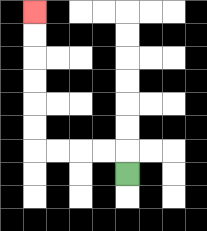{'start': '[5, 7]', 'end': '[1, 0]', 'path_directions': 'U,L,L,L,L,U,U,U,U,U,U', 'path_coordinates': '[[5, 7], [5, 6], [4, 6], [3, 6], [2, 6], [1, 6], [1, 5], [1, 4], [1, 3], [1, 2], [1, 1], [1, 0]]'}